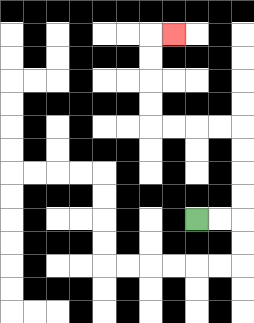{'start': '[8, 9]', 'end': '[7, 1]', 'path_directions': 'R,R,U,U,U,U,L,L,L,L,U,U,U,U,R', 'path_coordinates': '[[8, 9], [9, 9], [10, 9], [10, 8], [10, 7], [10, 6], [10, 5], [9, 5], [8, 5], [7, 5], [6, 5], [6, 4], [6, 3], [6, 2], [6, 1], [7, 1]]'}